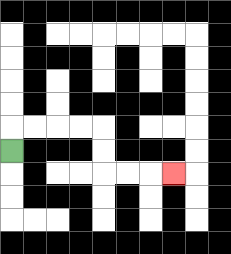{'start': '[0, 6]', 'end': '[7, 7]', 'path_directions': 'U,R,R,R,R,D,D,R,R,R', 'path_coordinates': '[[0, 6], [0, 5], [1, 5], [2, 5], [3, 5], [4, 5], [4, 6], [4, 7], [5, 7], [6, 7], [7, 7]]'}